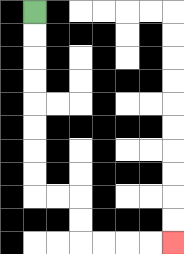{'start': '[1, 0]', 'end': '[7, 10]', 'path_directions': 'D,D,D,D,D,D,D,D,R,R,D,D,R,R,R,R', 'path_coordinates': '[[1, 0], [1, 1], [1, 2], [1, 3], [1, 4], [1, 5], [1, 6], [1, 7], [1, 8], [2, 8], [3, 8], [3, 9], [3, 10], [4, 10], [5, 10], [6, 10], [7, 10]]'}